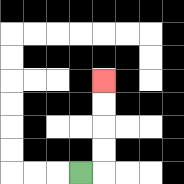{'start': '[3, 7]', 'end': '[4, 3]', 'path_directions': 'R,U,U,U,U', 'path_coordinates': '[[3, 7], [4, 7], [4, 6], [4, 5], [4, 4], [4, 3]]'}